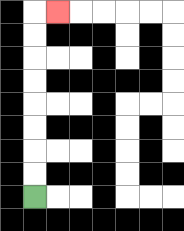{'start': '[1, 8]', 'end': '[2, 0]', 'path_directions': 'U,U,U,U,U,U,U,U,R', 'path_coordinates': '[[1, 8], [1, 7], [1, 6], [1, 5], [1, 4], [1, 3], [1, 2], [1, 1], [1, 0], [2, 0]]'}